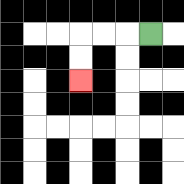{'start': '[6, 1]', 'end': '[3, 3]', 'path_directions': 'L,L,L,D,D', 'path_coordinates': '[[6, 1], [5, 1], [4, 1], [3, 1], [3, 2], [3, 3]]'}